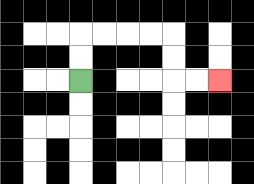{'start': '[3, 3]', 'end': '[9, 3]', 'path_directions': 'U,U,R,R,R,R,D,D,R,R', 'path_coordinates': '[[3, 3], [3, 2], [3, 1], [4, 1], [5, 1], [6, 1], [7, 1], [7, 2], [7, 3], [8, 3], [9, 3]]'}